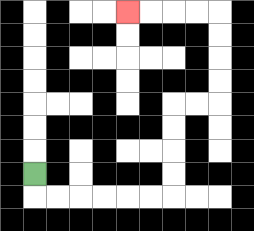{'start': '[1, 7]', 'end': '[5, 0]', 'path_directions': 'D,R,R,R,R,R,R,U,U,U,U,R,R,U,U,U,U,L,L,L,L', 'path_coordinates': '[[1, 7], [1, 8], [2, 8], [3, 8], [4, 8], [5, 8], [6, 8], [7, 8], [7, 7], [7, 6], [7, 5], [7, 4], [8, 4], [9, 4], [9, 3], [9, 2], [9, 1], [9, 0], [8, 0], [7, 0], [6, 0], [5, 0]]'}